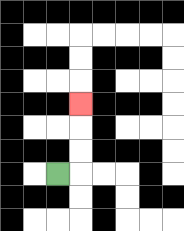{'start': '[2, 7]', 'end': '[3, 4]', 'path_directions': 'R,U,U,U', 'path_coordinates': '[[2, 7], [3, 7], [3, 6], [3, 5], [3, 4]]'}